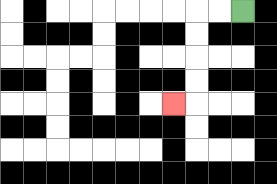{'start': '[10, 0]', 'end': '[7, 4]', 'path_directions': 'L,L,D,D,D,D,L', 'path_coordinates': '[[10, 0], [9, 0], [8, 0], [8, 1], [8, 2], [8, 3], [8, 4], [7, 4]]'}